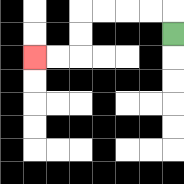{'start': '[7, 1]', 'end': '[1, 2]', 'path_directions': 'U,L,L,L,L,D,D,L,L', 'path_coordinates': '[[7, 1], [7, 0], [6, 0], [5, 0], [4, 0], [3, 0], [3, 1], [3, 2], [2, 2], [1, 2]]'}